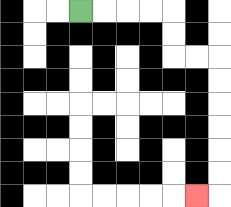{'start': '[3, 0]', 'end': '[8, 8]', 'path_directions': 'R,R,R,R,D,D,R,R,D,D,D,D,D,D,L', 'path_coordinates': '[[3, 0], [4, 0], [5, 0], [6, 0], [7, 0], [7, 1], [7, 2], [8, 2], [9, 2], [9, 3], [9, 4], [9, 5], [9, 6], [9, 7], [9, 8], [8, 8]]'}